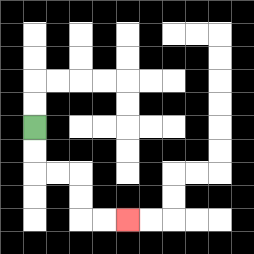{'start': '[1, 5]', 'end': '[5, 9]', 'path_directions': 'D,D,R,R,D,D,R,R', 'path_coordinates': '[[1, 5], [1, 6], [1, 7], [2, 7], [3, 7], [3, 8], [3, 9], [4, 9], [5, 9]]'}